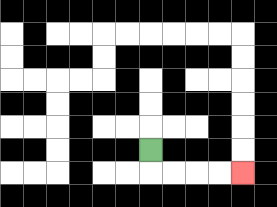{'start': '[6, 6]', 'end': '[10, 7]', 'path_directions': 'D,R,R,R,R', 'path_coordinates': '[[6, 6], [6, 7], [7, 7], [8, 7], [9, 7], [10, 7]]'}